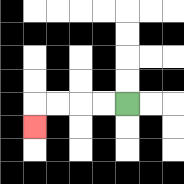{'start': '[5, 4]', 'end': '[1, 5]', 'path_directions': 'L,L,L,L,D', 'path_coordinates': '[[5, 4], [4, 4], [3, 4], [2, 4], [1, 4], [1, 5]]'}